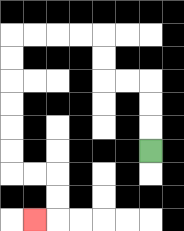{'start': '[6, 6]', 'end': '[1, 9]', 'path_directions': 'U,U,U,L,L,U,U,L,L,L,L,D,D,D,D,D,D,R,R,D,D,L', 'path_coordinates': '[[6, 6], [6, 5], [6, 4], [6, 3], [5, 3], [4, 3], [4, 2], [4, 1], [3, 1], [2, 1], [1, 1], [0, 1], [0, 2], [0, 3], [0, 4], [0, 5], [0, 6], [0, 7], [1, 7], [2, 7], [2, 8], [2, 9], [1, 9]]'}